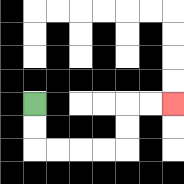{'start': '[1, 4]', 'end': '[7, 4]', 'path_directions': 'D,D,R,R,R,R,U,U,R,R', 'path_coordinates': '[[1, 4], [1, 5], [1, 6], [2, 6], [3, 6], [4, 6], [5, 6], [5, 5], [5, 4], [6, 4], [7, 4]]'}